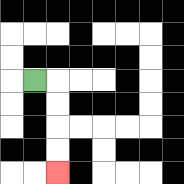{'start': '[1, 3]', 'end': '[2, 7]', 'path_directions': 'R,D,D,D,D', 'path_coordinates': '[[1, 3], [2, 3], [2, 4], [2, 5], [2, 6], [2, 7]]'}